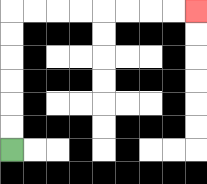{'start': '[0, 6]', 'end': '[8, 0]', 'path_directions': 'U,U,U,U,U,U,R,R,R,R,R,R,R,R', 'path_coordinates': '[[0, 6], [0, 5], [0, 4], [0, 3], [0, 2], [0, 1], [0, 0], [1, 0], [2, 0], [3, 0], [4, 0], [5, 0], [6, 0], [7, 0], [8, 0]]'}